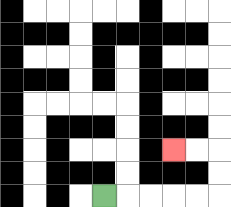{'start': '[4, 8]', 'end': '[7, 6]', 'path_directions': 'R,R,R,R,R,U,U,L,L', 'path_coordinates': '[[4, 8], [5, 8], [6, 8], [7, 8], [8, 8], [9, 8], [9, 7], [9, 6], [8, 6], [7, 6]]'}